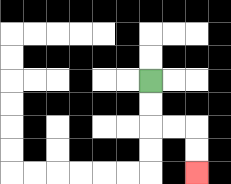{'start': '[6, 3]', 'end': '[8, 7]', 'path_directions': 'D,D,R,R,D,D', 'path_coordinates': '[[6, 3], [6, 4], [6, 5], [7, 5], [8, 5], [8, 6], [8, 7]]'}